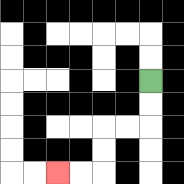{'start': '[6, 3]', 'end': '[2, 7]', 'path_directions': 'D,D,L,L,D,D,L,L', 'path_coordinates': '[[6, 3], [6, 4], [6, 5], [5, 5], [4, 5], [4, 6], [4, 7], [3, 7], [2, 7]]'}